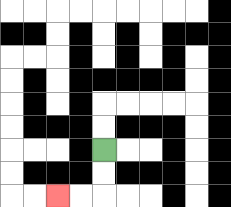{'start': '[4, 6]', 'end': '[2, 8]', 'path_directions': 'D,D,L,L', 'path_coordinates': '[[4, 6], [4, 7], [4, 8], [3, 8], [2, 8]]'}